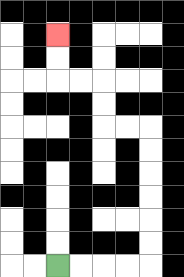{'start': '[2, 11]', 'end': '[2, 1]', 'path_directions': 'R,R,R,R,U,U,U,U,U,U,L,L,U,U,L,L,U,U', 'path_coordinates': '[[2, 11], [3, 11], [4, 11], [5, 11], [6, 11], [6, 10], [6, 9], [6, 8], [6, 7], [6, 6], [6, 5], [5, 5], [4, 5], [4, 4], [4, 3], [3, 3], [2, 3], [2, 2], [2, 1]]'}